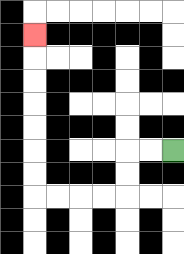{'start': '[7, 6]', 'end': '[1, 1]', 'path_directions': 'L,L,D,D,L,L,L,L,U,U,U,U,U,U,U', 'path_coordinates': '[[7, 6], [6, 6], [5, 6], [5, 7], [5, 8], [4, 8], [3, 8], [2, 8], [1, 8], [1, 7], [1, 6], [1, 5], [1, 4], [1, 3], [1, 2], [1, 1]]'}